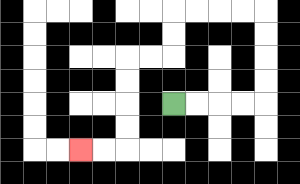{'start': '[7, 4]', 'end': '[3, 6]', 'path_directions': 'R,R,R,R,U,U,U,U,L,L,L,L,D,D,L,L,D,D,D,D,L,L', 'path_coordinates': '[[7, 4], [8, 4], [9, 4], [10, 4], [11, 4], [11, 3], [11, 2], [11, 1], [11, 0], [10, 0], [9, 0], [8, 0], [7, 0], [7, 1], [7, 2], [6, 2], [5, 2], [5, 3], [5, 4], [5, 5], [5, 6], [4, 6], [3, 6]]'}